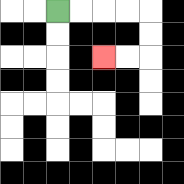{'start': '[2, 0]', 'end': '[4, 2]', 'path_directions': 'R,R,R,R,D,D,L,L', 'path_coordinates': '[[2, 0], [3, 0], [4, 0], [5, 0], [6, 0], [6, 1], [6, 2], [5, 2], [4, 2]]'}